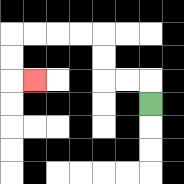{'start': '[6, 4]', 'end': '[1, 3]', 'path_directions': 'U,L,L,U,U,L,L,L,L,D,D,R', 'path_coordinates': '[[6, 4], [6, 3], [5, 3], [4, 3], [4, 2], [4, 1], [3, 1], [2, 1], [1, 1], [0, 1], [0, 2], [0, 3], [1, 3]]'}